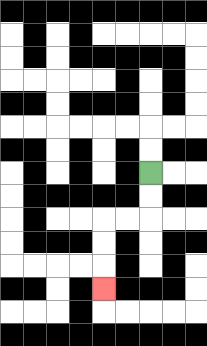{'start': '[6, 7]', 'end': '[4, 12]', 'path_directions': 'D,D,L,L,D,D,D', 'path_coordinates': '[[6, 7], [6, 8], [6, 9], [5, 9], [4, 9], [4, 10], [4, 11], [4, 12]]'}